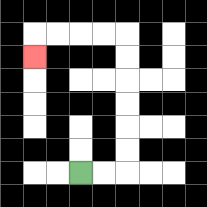{'start': '[3, 7]', 'end': '[1, 2]', 'path_directions': 'R,R,U,U,U,U,U,U,L,L,L,L,D', 'path_coordinates': '[[3, 7], [4, 7], [5, 7], [5, 6], [5, 5], [5, 4], [5, 3], [5, 2], [5, 1], [4, 1], [3, 1], [2, 1], [1, 1], [1, 2]]'}